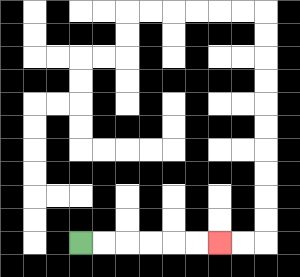{'start': '[3, 10]', 'end': '[9, 10]', 'path_directions': 'R,R,R,R,R,R', 'path_coordinates': '[[3, 10], [4, 10], [5, 10], [6, 10], [7, 10], [8, 10], [9, 10]]'}